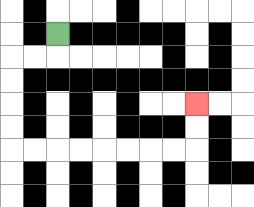{'start': '[2, 1]', 'end': '[8, 4]', 'path_directions': 'D,L,L,D,D,D,D,R,R,R,R,R,R,R,R,U,U', 'path_coordinates': '[[2, 1], [2, 2], [1, 2], [0, 2], [0, 3], [0, 4], [0, 5], [0, 6], [1, 6], [2, 6], [3, 6], [4, 6], [5, 6], [6, 6], [7, 6], [8, 6], [8, 5], [8, 4]]'}